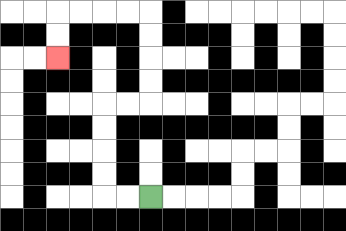{'start': '[6, 8]', 'end': '[2, 2]', 'path_directions': 'L,L,U,U,U,U,R,R,U,U,U,U,L,L,L,L,D,D', 'path_coordinates': '[[6, 8], [5, 8], [4, 8], [4, 7], [4, 6], [4, 5], [4, 4], [5, 4], [6, 4], [6, 3], [6, 2], [6, 1], [6, 0], [5, 0], [4, 0], [3, 0], [2, 0], [2, 1], [2, 2]]'}